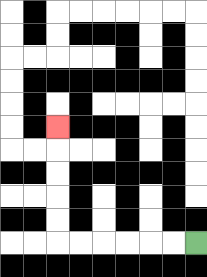{'start': '[8, 10]', 'end': '[2, 5]', 'path_directions': 'L,L,L,L,L,L,U,U,U,U,U', 'path_coordinates': '[[8, 10], [7, 10], [6, 10], [5, 10], [4, 10], [3, 10], [2, 10], [2, 9], [2, 8], [2, 7], [2, 6], [2, 5]]'}